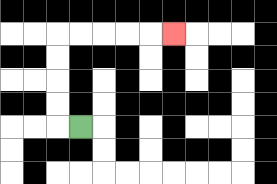{'start': '[3, 5]', 'end': '[7, 1]', 'path_directions': 'L,U,U,U,U,R,R,R,R,R', 'path_coordinates': '[[3, 5], [2, 5], [2, 4], [2, 3], [2, 2], [2, 1], [3, 1], [4, 1], [5, 1], [6, 1], [7, 1]]'}